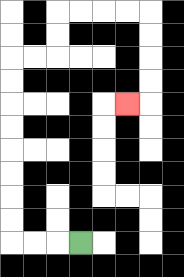{'start': '[3, 10]', 'end': '[5, 4]', 'path_directions': 'L,L,L,U,U,U,U,U,U,U,U,R,R,U,U,R,R,R,R,D,D,D,D,L', 'path_coordinates': '[[3, 10], [2, 10], [1, 10], [0, 10], [0, 9], [0, 8], [0, 7], [0, 6], [0, 5], [0, 4], [0, 3], [0, 2], [1, 2], [2, 2], [2, 1], [2, 0], [3, 0], [4, 0], [5, 0], [6, 0], [6, 1], [6, 2], [6, 3], [6, 4], [5, 4]]'}